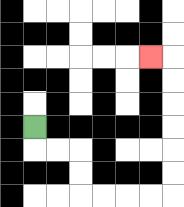{'start': '[1, 5]', 'end': '[6, 2]', 'path_directions': 'D,R,R,D,D,R,R,R,R,U,U,U,U,U,U,L', 'path_coordinates': '[[1, 5], [1, 6], [2, 6], [3, 6], [3, 7], [3, 8], [4, 8], [5, 8], [6, 8], [7, 8], [7, 7], [7, 6], [7, 5], [7, 4], [7, 3], [7, 2], [6, 2]]'}